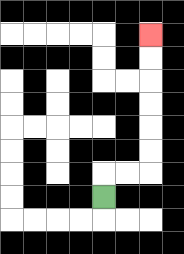{'start': '[4, 8]', 'end': '[6, 1]', 'path_directions': 'U,R,R,U,U,U,U,U,U', 'path_coordinates': '[[4, 8], [4, 7], [5, 7], [6, 7], [6, 6], [6, 5], [6, 4], [6, 3], [6, 2], [6, 1]]'}